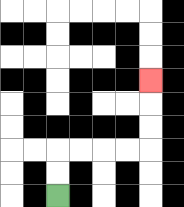{'start': '[2, 8]', 'end': '[6, 3]', 'path_directions': 'U,U,R,R,R,R,U,U,U', 'path_coordinates': '[[2, 8], [2, 7], [2, 6], [3, 6], [4, 6], [5, 6], [6, 6], [6, 5], [6, 4], [6, 3]]'}